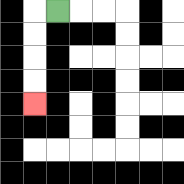{'start': '[2, 0]', 'end': '[1, 4]', 'path_directions': 'L,D,D,D,D', 'path_coordinates': '[[2, 0], [1, 0], [1, 1], [1, 2], [1, 3], [1, 4]]'}